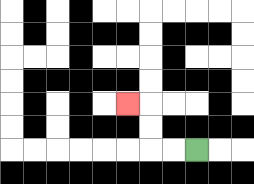{'start': '[8, 6]', 'end': '[5, 4]', 'path_directions': 'L,L,U,U,L', 'path_coordinates': '[[8, 6], [7, 6], [6, 6], [6, 5], [6, 4], [5, 4]]'}